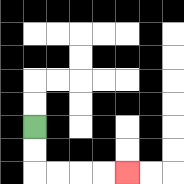{'start': '[1, 5]', 'end': '[5, 7]', 'path_directions': 'D,D,R,R,R,R', 'path_coordinates': '[[1, 5], [1, 6], [1, 7], [2, 7], [3, 7], [4, 7], [5, 7]]'}